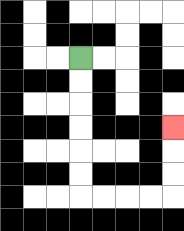{'start': '[3, 2]', 'end': '[7, 5]', 'path_directions': 'D,D,D,D,D,D,R,R,R,R,U,U,U', 'path_coordinates': '[[3, 2], [3, 3], [3, 4], [3, 5], [3, 6], [3, 7], [3, 8], [4, 8], [5, 8], [6, 8], [7, 8], [7, 7], [7, 6], [7, 5]]'}